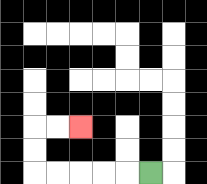{'start': '[6, 7]', 'end': '[3, 5]', 'path_directions': 'L,L,L,L,L,U,U,R,R', 'path_coordinates': '[[6, 7], [5, 7], [4, 7], [3, 7], [2, 7], [1, 7], [1, 6], [1, 5], [2, 5], [3, 5]]'}